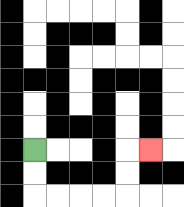{'start': '[1, 6]', 'end': '[6, 6]', 'path_directions': 'D,D,R,R,R,R,U,U,R', 'path_coordinates': '[[1, 6], [1, 7], [1, 8], [2, 8], [3, 8], [4, 8], [5, 8], [5, 7], [5, 6], [6, 6]]'}